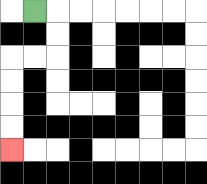{'start': '[1, 0]', 'end': '[0, 6]', 'path_directions': 'R,D,D,L,L,D,D,D,D', 'path_coordinates': '[[1, 0], [2, 0], [2, 1], [2, 2], [1, 2], [0, 2], [0, 3], [0, 4], [0, 5], [0, 6]]'}